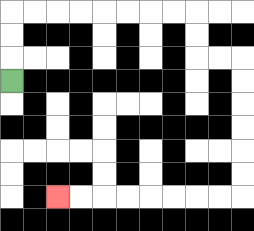{'start': '[0, 3]', 'end': '[2, 8]', 'path_directions': 'U,U,U,R,R,R,R,R,R,R,R,D,D,R,R,D,D,D,D,D,D,L,L,L,L,L,L,L,L', 'path_coordinates': '[[0, 3], [0, 2], [0, 1], [0, 0], [1, 0], [2, 0], [3, 0], [4, 0], [5, 0], [6, 0], [7, 0], [8, 0], [8, 1], [8, 2], [9, 2], [10, 2], [10, 3], [10, 4], [10, 5], [10, 6], [10, 7], [10, 8], [9, 8], [8, 8], [7, 8], [6, 8], [5, 8], [4, 8], [3, 8], [2, 8]]'}